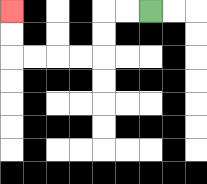{'start': '[6, 0]', 'end': '[0, 0]', 'path_directions': 'L,L,D,D,L,L,L,L,U,U', 'path_coordinates': '[[6, 0], [5, 0], [4, 0], [4, 1], [4, 2], [3, 2], [2, 2], [1, 2], [0, 2], [0, 1], [0, 0]]'}